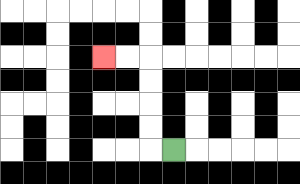{'start': '[7, 6]', 'end': '[4, 2]', 'path_directions': 'L,U,U,U,U,L,L', 'path_coordinates': '[[7, 6], [6, 6], [6, 5], [6, 4], [6, 3], [6, 2], [5, 2], [4, 2]]'}